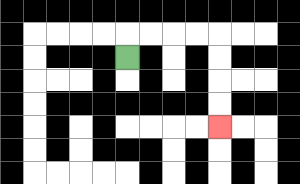{'start': '[5, 2]', 'end': '[9, 5]', 'path_directions': 'U,R,R,R,R,D,D,D,D', 'path_coordinates': '[[5, 2], [5, 1], [6, 1], [7, 1], [8, 1], [9, 1], [9, 2], [9, 3], [9, 4], [9, 5]]'}